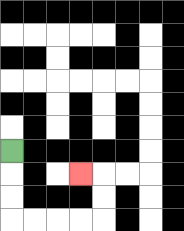{'start': '[0, 6]', 'end': '[3, 7]', 'path_directions': 'D,D,D,R,R,R,R,U,U,L', 'path_coordinates': '[[0, 6], [0, 7], [0, 8], [0, 9], [1, 9], [2, 9], [3, 9], [4, 9], [4, 8], [4, 7], [3, 7]]'}